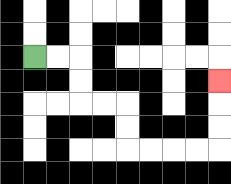{'start': '[1, 2]', 'end': '[9, 3]', 'path_directions': 'R,R,D,D,R,R,D,D,R,R,R,R,U,U,U', 'path_coordinates': '[[1, 2], [2, 2], [3, 2], [3, 3], [3, 4], [4, 4], [5, 4], [5, 5], [5, 6], [6, 6], [7, 6], [8, 6], [9, 6], [9, 5], [9, 4], [9, 3]]'}